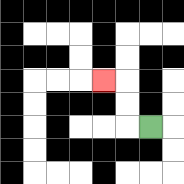{'start': '[6, 5]', 'end': '[4, 3]', 'path_directions': 'L,U,U,L', 'path_coordinates': '[[6, 5], [5, 5], [5, 4], [5, 3], [4, 3]]'}